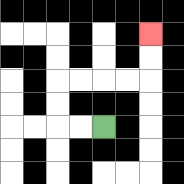{'start': '[4, 5]', 'end': '[6, 1]', 'path_directions': 'L,L,U,U,R,R,R,R,U,U', 'path_coordinates': '[[4, 5], [3, 5], [2, 5], [2, 4], [2, 3], [3, 3], [4, 3], [5, 3], [6, 3], [6, 2], [6, 1]]'}